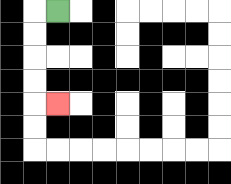{'start': '[2, 0]', 'end': '[2, 4]', 'path_directions': 'L,D,D,D,D,R', 'path_coordinates': '[[2, 0], [1, 0], [1, 1], [1, 2], [1, 3], [1, 4], [2, 4]]'}